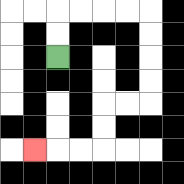{'start': '[2, 2]', 'end': '[1, 6]', 'path_directions': 'U,U,R,R,R,R,D,D,D,D,L,L,D,D,L,L,L', 'path_coordinates': '[[2, 2], [2, 1], [2, 0], [3, 0], [4, 0], [5, 0], [6, 0], [6, 1], [6, 2], [6, 3], [6, 4], [5, 4], [4, 4], [4, 5], [4, 6], [3, 6], [2, 6], [1, 6]]'}